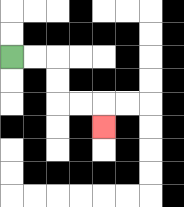{'start': '[0, 2]', 'end': '[4, 5]', 'path_directions': 'R,R,D,D,R,R,D', 'path_coordinates': '[[0, 2], [1, 2], [2, 2], [2, 3], [2, 4], [3, 4], [4, 4], [4, 5]]'}